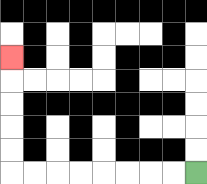{'start': '[8, 7]', 'end': '[0, 2]', 'path_directions': 'L,L,L,L,L,L,L,L,U,U,U,U,U', 'path_coordinates': '[[8, 7], [7, 7], [6, 7], [5, 7], [4, 7], [3, 7], [2, 7], [1, 7], [0, 7], [0, 6], [0, 5], [0, 4], [0, 3], [0, 2]]'}